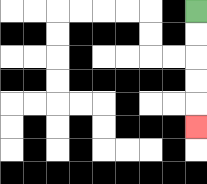{'start': '[8, 0]', 'end': '[8, 5]', 'path_directions': 'D,D,D,D,D', 'path_coordinates': '[[8, 0], [8, 1], [8, 2], [8, 3], [8, 4], [8, 5]]'}